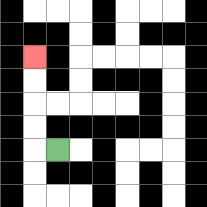{'start': '[2, 6]', 'end': '[1, 2]', 'path_directions': 'L,U,U,U,U', 'path_coordinates': '[[2, 6], [1, 6], [1, 5], [1, 4], [1, 3], [1, 2]]'}